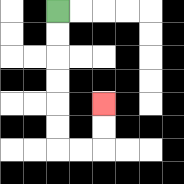{'start': '[2, 0]', 'end': '[4, 4]', 'path_directions': 'D,D,D,D,D,D,R,R,U,U', 'path_coordinates': '[[2, 0], [2, 1], [2, 2], [2, 3], [2, 4], [2, 5], [2, 6], [3, 6], [4, 6], [4, 5], [4, 4]]'}